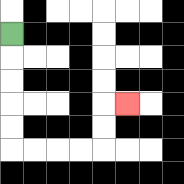{'start': '[0, 1]', 'end': '[5, 4]', 'path_directions': 'D,D,D,D,D,R,R,R,R,U,U,R', 'path_coordinates': '[[0, 1], [0, 2], [0, 3], [0, 4], [0, 5], [0, 6], [1, 6], [2, 6], [3, 6], [4, 6], [4, 5], [4, 4], [5, 4]]'}